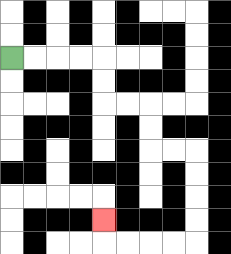{'start': '[0, 2]', 'end': '[4, 9]', 'path_directions': 'R,R,R,R,D,D,R,R,D,D,R,R,D,D,D,D,L,L,L,L,U', 'path_coordinates': '[[0, 2], [1, 2], [2, 2], [3, 2], [4, 2], [4, 3], [4, 4], [5, 4], [6, 4], [6, 5], [6, 6], [7, 6], [8, 6], [8, 7], [8, 8], [8, 9], [8, 10], [7, 10], [6, 10], [5, 10], [4, 10], [4, 9]]'}